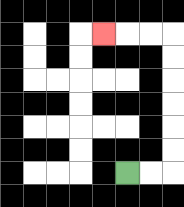{'start': '[5, 7]', 'end': '[4, 1]', 'path_directions': 'R,R,U,U,U,U,U,U,L,L,L', 'path_coordinates': '[[5, 7], [6, 7], [7, 7], [7, 6], [7, 5], [7, 4], [7, 3], [7, 2], [7, 1], [6, 1], [5, 1], [4, 1]]'}